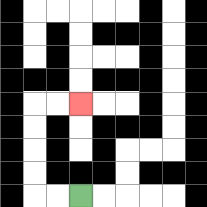{'start': '[3, 8]', 'end': '[3, 4]', 'path_directions': 'L,L,U,U,U,U,R,R', 'path_coordinates': '[[3, 8], [2, 8], [1, 8], [1, 7], [1, 6], [1, 5], [1, 4], [2, 4], [3, 4]]'}